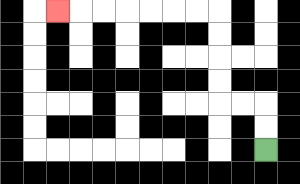{'start': '[11, 6]', 'end': '[2, 0]', 'path_directions': 'U,U,L,L,U,U,U,U,L,L,L,L,L,L,L', 'path_coordinates': '[[11, 6], [11, 5], [11, 4], [10, 4], [9, 4], [9, 3], [9, 2], [9, 1], [9, 0], [8, 0], [7, 0], [6, 0], [5, 0], [4, 0], [3, 0], [2, 0]]'}